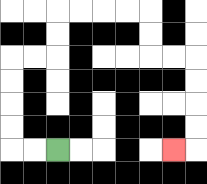{'start': '[2, 6]', 'end': '[7, 6]', 'path_directions': 'L,L,U,U,U,U,R,R,U,U,R,R,R,R,D,D,R,R,D,D,D,D,L', 'path_coordinates': '[[2, 6], [1, 6], [0, 6], [0, 5], [0, 4], [0, 3], [0, 2], [1, 2], [2, 2], [2, 1], [2, 0], [3, 0], [4, 0], [5, 0], [6, 0], [6, 1], [6, 2], [7, 2], [8, 2], [8, 3], [8, 4], [8, 5], [8, 6], [7, 6]]'}